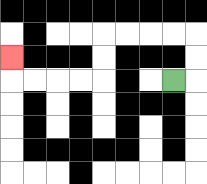{'start': '[7, 3]', 'end': '[0, 2]', 'path_directions': 'R,U,U,L,L,L,L,D,D,L,L,L,L,U', 'path_coordinates': '[[7, 3], [8, 3], [8, 2], [8, 1], [7, 1], [6, 1], [5, 1], [4, 1], [4, 2], [4, 3], [3, 3], [2, 3], [1, 3], [0, 3], [0, 2]]'}